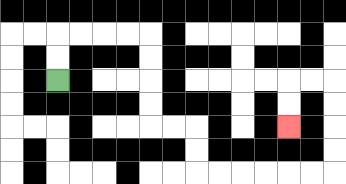{'start': '[2, 3]', 'end': '[12, 5]', 'path_directions': 'U,U,R,R,R,R,D,D,D,D,R,R,D,D,R,R,R,R,R,R,U,U,U,U,L,L,D,D', 'path_coordinates': '[[2, 3], [2, 2], [2, 1], [3, 1], [4, 1], [5, 1], [6, 1], [6, 2], [6, 3], [6, 4], [6, 5], [7, 5], [8, 5], [8, 6], [8, 7], [9, 7], [10, 7], [11, 7], [12, 7], [13, 7], [14, 7], [14, 6], [14, 5], [14, 4], [14, 3], [13, 3], [12, 3], [12, 4], [12, 5]]'}